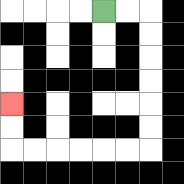{'start': '[4, 0]', 'end': '[0, 4]', 'path_directions': 'R,R,D,D,D,D,D,D,L,L,L,L,L,L,U,U', 'path_coordinates': '[[4, 0], [5, 0], [6, 0], [6, 1], [6, 2], [6, 3], [6, 4], [6, 5], [6, 6], [5, 6], [4, 6], [3, 6], [2, 6], [1, 6], [0, 6], [0, 5], [0, 4]]'}